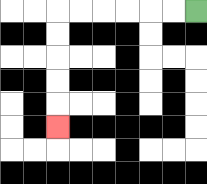{'start': '[8, 0]', 'end': '[2, 5]', 'path_directions': 'L,L,L,L,L,L,D,D,D,D,D', 'path_coordinates': '[[8, 0], [7, 0], [6, 0], [5, 0], [4, 0], [3, 0], [2, 0], [2, 1], [2, 2], [2, 3], [2, 4], [2, 5]]'}